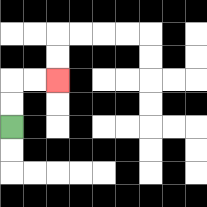{'start': '[0, 5]', 'end': '[2, 3]', 'path_directions': 'U,U,R,R', 'path_coordinates': '[[0, 5], [0, 4], [0, 3], [1, 3], [2, 3]]'}